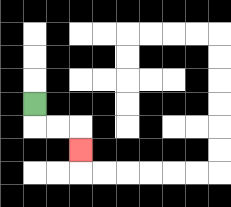{'start': '[1, 4]', 'end': '[3, 6]', 'path_directions': 'D,R,R,D', 'path_coordinates': '[[1, 4], [1, 5], [2, 5], [3, 5], [3, 6]]'}